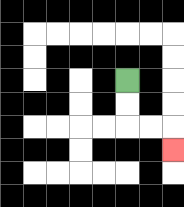{'start': '[5, 3]', 'end': '[7, 6]', 'path_directions': 'D,D,R,R,D', 'path_coordinates': '[[5, 3], [5, 4], [5, 5], [6, 5], [7, 5], [7, 6]]'}